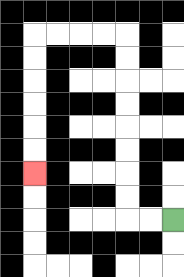{'start': '[7, 9]', 'end': '[1, 7]', 'path_directions': 'L,L,U,U,U,U,U,U,U,U,L,L,L,L,D,D,D,D,D,D', 'path_coordinates': '[[7, 9], [6, 9], [5, 9], [5, 8], [5, 7], [5, 6], [5, 5], [5, 4], [5, 3], [5, 2], [5, 1], [4, 1], [3, 1], [2, 1], [1, 1], [1, 2], [1, 3], [1, 4], [1, 5], [1, 6], [1, 7]]'}